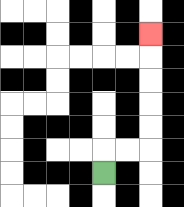{'start': '[4, 7]', 'end': '[6, 1]', 'path_directions': 'U,R,R,U,U,U,U,U', 'path_coordinates': '[[4, 7], [4, 6], [5, 6], [6, 6], [6, 5], [6, 4], [6, 3], [6, 2], [6, 1]]'}